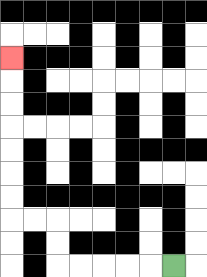{'start': '[7, 11]', 'end': '[0, 2]', 'path_directions': 'L,L,L,L,L,U,U,L,L,U,U,U,U,U,U,U', 'path_coordinates': '[[7, 11], [6, 11], [5, 11], [4, 11], [3, 11], [2, 11], [2, 10], [2, 9], [1, 9], [0, 9], [0, 8], [0, 7], [0, 6], [0, 5], [0, 4], [0, 3], [0, 2]]'}